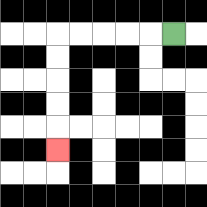{'start': '[7, 1]', 'end': '[2, 6]', 'path_directions': 'L,L,L,L,L,D,D,D,D,D', 'path_coordinates': '[[7, 1], [6, 1], [5, 1], [4, 1], [3, 1], [2, 1], [2, 2], [2, 3], [2, 4], [2, 5], [2, 6]]'}